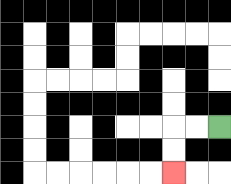{'start': '[9, 5]', 'end': '[7, 7]', 'path_directions': 'L,L,D,D', 'path_coordinates': '[[9, 5], [8, 5], [7, 5], [7, 6], [7, 7]]'}